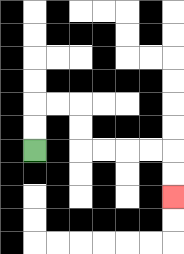{'start': '[1, 6]', 'end': '[7, 8]', 'path_directions': 'U,U,R,R,D,D,R,R,R,R,D,D', 'path_coordinates': '[[1, 6], [1, 5], [1, 4], [2, 4], [3, 4], [3, 5], [3, 6], [4, 6], [5, 6], [6, 6], [7, 6], [7, 7], [7, 8]]'}